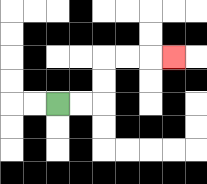{'start': '[2, 4]', 'end': '[7, 2]', 'path_directions': 'R,R,U,U,R,R,R', 'path_coordinates': '[[2, 4], [3, 4], [4, 4], [4, 3], [4, 2], [5, 2], [6, 2], [7, 2]]'}